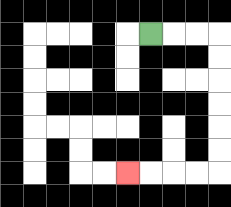{'start': '[6, 1]', 'end': '[5, 7]', 'path_directions': 'R,R,R,D,D,D,D,D,D,L,L,L,L', 'path_coordinates': '[[6, 1], [7, 1], [8, 1], [9, 1], [9, 2], [9, 3], [9, 4], [9, 5], [9, 6], [9, 7], [8, 7], [7, 7], [6, 7], [5, 7]]'}